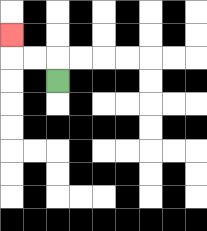{'start': '[2, 3]', 'end': '[0, 1]', 'path_directions': 'U,L,L,U', 'path_coordinates': '[[2, 3], [2, 2], [1, 2], [0, 2], [0, 1]]'}